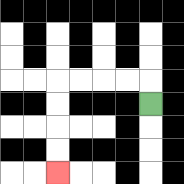{'start': '[6, 4]', 'end': '[2, 7]', 'path_directions': 'U,L,L,L,L,D,D,D,D', 'path_coordinates': '[[6, 4], [6, 3], [5, 3], [4, 3], [3, 3], [2, 3], [2, 4], [2, 5], [2, 6], [2, 7]]'}